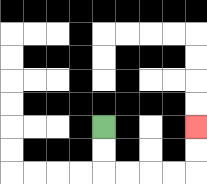{'start': '[4, 5]', 'end': '[8, 5]', 'path_directions': 'D,D,R,R,R,R,U,U', 'path_coordinates': '[[4, 5], [4, 6], [4, 7], [5, 7], [6, 7], [7, 7], [8, 7], [8, 6], [8, 5]]'}